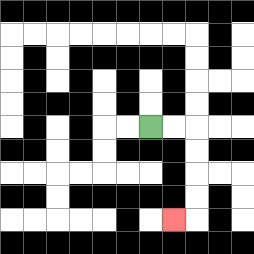{'start': '[6, 5]', 'end': '[7, 9]', 'path_directions': 'R,R,D,D,D,D,L', 'path_coordinates': '[[6, 5], [7, 5], [8, 5], [8, 6], [8, 7], [8, 8], [8, 9], [7, 9]]'}